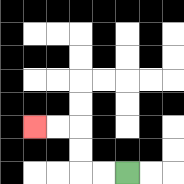{'start': '[5, 7]', 'end': '[1, 5]', 'path_directions': 'L,L,U,U,L,L', 'path_coordinates': '[[5, 7], [4, 7], [3, 7], [3, 6], [3, 5], [2, 5], [1, 5]]'}